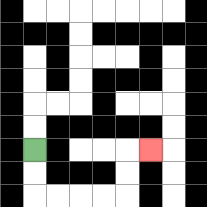{'start': '[1, 6]', 'end': '[6, 6]', 'path_directions': 'D,D,R,R,R,R,U,U,R', 'path_coordinates': '[[1, 6], [1, 7], [1, 8], [2, 8], [3, 8], [4, 8], [5, 8], [5, 7], [5, 6], [6, 6]]'}